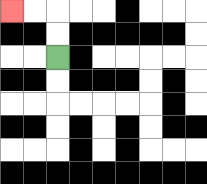{'start': '[2, 2]', 'end': '[0, 0]', 'path_directions': 'U,U,L,L', 'path_coordinates': '[[2, 2], [2, 1], [2, 0], [1, 0], [0, 0]]'}